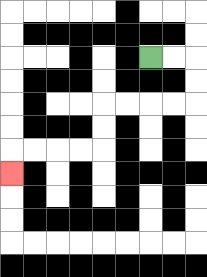{'start': '[6, 2]', 'end': '[0, 7]', 'path_directions': 'R,R,D,D,L,L,L,L,D,D,L,L,L,L,D', 'path_coordinates': '[[6, 2], [7, 2], [8, 2], [8, 3], [8, 4], [7, 4], [6, 4], [5, 4], [4, 4], [4, 5], [4, 6], [3, 6], [2, 6], [1, 6], [0, 6], [0, 7]]'}